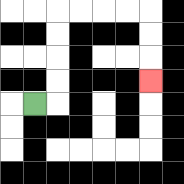{'start': '[1, 4]', 'end': '[6, 3]', 'path_directions': 'R,U,U,U,U,R,R,R,R,D,D,D', 'path_coordinates': '[[1, 4], [2, 4], [2, 3], [2, 2], [2, 1], [2, 0], [3, 0], [4, 0], [5, 0], [6, 0], [6, 1], [6, 2], [6, 3]]'}